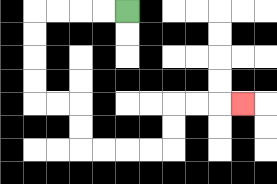{'start': '[5, 0]', 'end': '[10, 4]', 'path_directions': 'L,L,L,L,D,D,D,D,R,R,D,D,R,R,R,R,U,U,R,R,R', 'path_coordinates': '[[5, 0], [4, 0], [3, 0], [2, 0], [1, 0], [1, 1], [1, 2], [1, 3], [1, 4], [2, 4], [3, 4], [3, 5], [3, 6], [4, 6], [5, 6], [6, 6], [7, 6], [7, 5], [7, 4], [8, 4], [9, 4], [10, 4]]'}